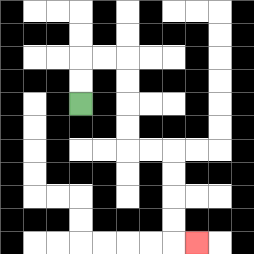{'start': '[3, 4]', 'end': '[8, 10]', 'path_directions': 'U,U,R,R,D,D,D,D,R,R,D,D,D,D,R', 'path_coordinates': '[[3, 4], [3, 3], [3, 2], [4, 2], [5, 2], [5, 3], [5, 4], [5, 5], [5, 6], [6, 6], [7, 6], [7, 7], [7, 8], [7, 9], [7, 10], [8, 10]]'}